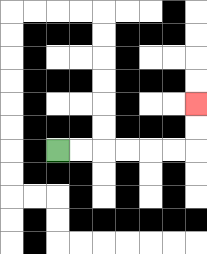{'start': '[2, 6]', 'end': '[8, 4]', 'path_directions': 'R,R,R,R,R,R,U,U', 'path_coordinates': '[[2, 6], [3, 6], [4, 6], [5, 6], [6, 6], [7, 6], [8, 6], [8, 5], [8, 4]]'}